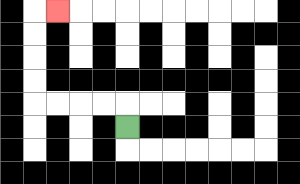{'start': '[5, 5]', 'end': '[2, 0]', 'path_directions': 'U,L,L,L,L,U,U,U,U,R', 'path_coordinates': '[[5, 5], [5, 4], [4, 4], [3, 4], [2, 4], [1, 4], [1, 3], [1, 2], [1, 1], [1, 0], [2, 0]]'}